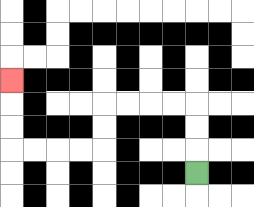{'start': '[8, 7]', 'end': '[0, 3]', 'path_directions': 'U,U,U,L,L,L,L,D,D,L,L,L,L,U,U,U', 'path_coordinates': '[[8, 7], [8, 6], [8, 5], [8, 4], [7, 4], [6, 4], [5, 4], [4, 4], [4, 5], [4, 6], [3, 6], [2, 6], [1, 6], [0, 6], [0, 5], [0, 4], [0, 3]]'}